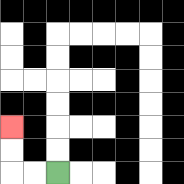{'start': '[2, 7]', 'end': '[0, 5]', 'path_directions': 'L,L,U,U', 'path_coordinates': '[[2, 7], [1, 7], [0, 7], [0, 6], [0, 5]]'}